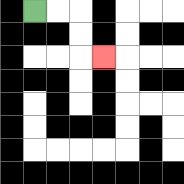{'start': '[1, 0]', 'end': '[4, 2]', 'path_directions': 'R,R,D,D,R', 'path_coordinates': '[[1, 0], [2, 0], [3, 0], [3, 1], [3, 2], [4, 2]]'}